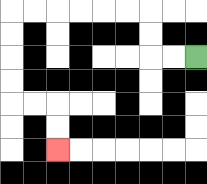{'start': '[8, 2]', 'end': '[2, 6]', 'path_directions': 'L,L,U,U,L,L,L,L,L,L,D,D,D,D,R,R,D,D', 'path_coordinates': '[[8, 2], [7, 2], [6, 2], [6, 1], [6, 0], [5, 0], [4, 0], [3, 0], [2, 0], [1, 0], [0, 0], [0, 1], [0, 2], [0, 3], [0, 4], [1, 4], [2, 4], [2, 5], [2, 6]]'}